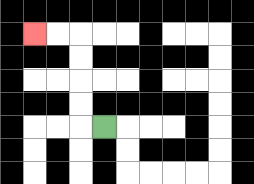{'start': '[4, 5]', 'end': '[1, 1]', 'path_directions': 'L,U,U,U,U,L,L', 'path_coordinates': '[[4, 5], [3, 5], [3, 4], [3, 3], [3, 2], [3, 1], [2, 1], [1, 1]]'}